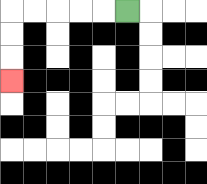{'start': '[5, 0]', 'end': '[0, 3]', 'path_directions': 'L,L,L,L,L,D,D,D', 'path_coordinates': '[[5, 0], [4, 0], [3, 0], [2, 0], [1, 0], [0, 0], [0, 1], [0, 2], [0, 3]]'}